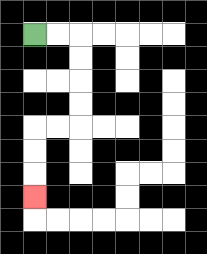{'start': '[1, 1]', 'end': '[1, 8]', 'path_directions': 'R,R,D,D,D,D,L,L,D,D,D', 'path_coordinates': '[[1, 1], [2, 1], [3, 1], [3, 2], [3, 3], [3, 4], [3, 5], [2, 5], [1, 5], [1, 6], [1, 7], [1, 8]]'}